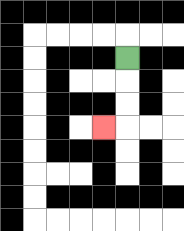{'start': '[5, 2]', 'end': '[4, 5]', 'path_directions': 'D,D,D,L', 'path_coordinates': '[[5, 2], [5, 3], [5, 4], [5, 5], [4, 5]]'}